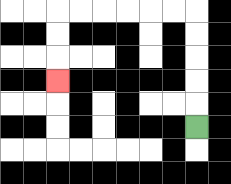{'start': '[8, 5]', 'end': '[2, 3]', 'path_directions': 'U,U,U,U,U,L,L,L,L,L,L,D,D,D', 'path_coordinates': '[[8, 5], [8, 4], [8, 3], [8, 2], [8, 1], [8, 0], [7, 0], [6, 0], [5, 0], [4, 0], [3, 0], [2, 0], [2, 1], [2, 2], [2, 3]]'}